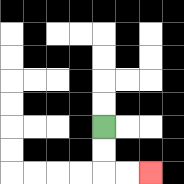{'start': '[4, 5]', 'end': '[6, 7]', 'path_directions': 'D,D,R,R', 'path_coordinates': '[[4, 5], [4, 6], [4, 7], [5, 7], [6, 7]]'}